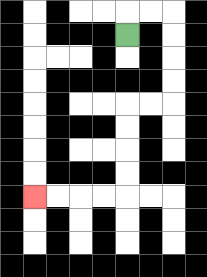{'start': '[5, 1]', 'end': '[1, 8]', 'path_directions': 'U,R,R,D,D,D,D,L,L,D,D,D,D,L,L,L,L', 'path_coordinates': '[[5, 1], [5, 0], [6, 0], [7, 0], [7, 1], [7, 2], [7, 3], [7, 4], [6, 4], [5, 4], [5, 5], [5, 6], [5, 7], [5, 8], [4, 8], [3, 8], [2, 8], [1, 8]]'}